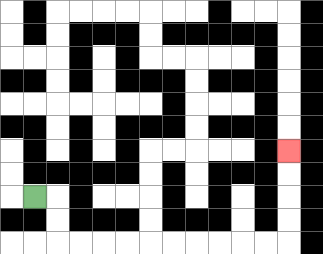{'start': '[1, 8]', 'end': '[12, 6]', 'path_directions': 'R,D,D,R,R,R,R,R,R,R,R,R,R,U,U,U,U', 'path_coordinates': '[[1, 8], [2, 8], [2, 9], [2, 10], [3, 10], [4, 10], [5, 10], [6, 10], [7, 10], [8, 10], [9, 10], [10, 10], [11, 10], [12, 10], [12, 9], [12, 8], [12, 7], [12, 6]]'}